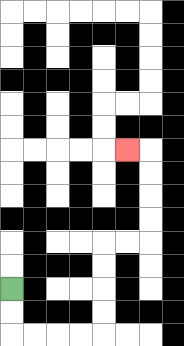{'start': '[0, 12]', 'end': '[5, 6]', 'path_directions': 'D,D,R,R,R,R,U,U,U,U,R,R,U,U,U,U,L', 'path_coordinates': '[[0, 12], [0, 13], [0, 14], [1, 14], [2, 14], [3, 14], [4, 14], [4, 13], [4, 12], [4, 11], [4, 10], [5, 10], [6, 10], [6, 9], [6, 8], [6, 7], [6, 6], [5, 6]]'}